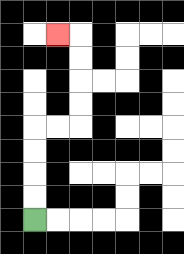{'start': '[1, 9]', 'end': '[2, 1]', 'path_directions': 'U,U,U,U,R,R,U,U,U,U,L', 'path_coordinates': '[[1, 9], [1, 8], [1, 7], [1, 6], [1, 5], [2, 5], [3, 5], [3, 4], [3, 3], [3, 2], [3, 1], [2, 1]]'}